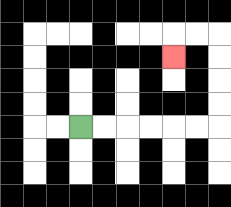{'start': '[3, 5]', 'end': '[7, 2]', 'path_directions': 'R,R,R,R,R,R,U,U,U,U,L,L,D', 'path_coordinates': '[[3, 5], [4, 5], [5, 5], [6, 5], [7, 5], [8, 5], [9, 5], [9, 4], [9, 3], [9, 2], [9, 1], [8, 1], [7, 1], [7, 2]]'}